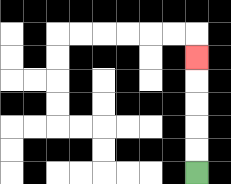{'start': '[8, 7]', 'end': '[8, 2]', 'path_directions': 'U,U,U,U,U', 'path_coordinates': '[[8, 7], [8, 6], [8, 5], [8, 4], [8, 3], [8, 2]]'}